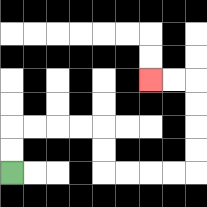{'start': '[0, 7]', 'end': '[6, 3]', 'path_directions': 'U,U,R,R,R,R,D,D,R,R,R,R,U,U,U,U,L,L', 'path_coordinates': '[[0, 7], [0, 6], [0, 5], [1, 5], [2, 5], [3, 5], [4, 5], [4, 6], [4, 7], [5, 7], [6, 7], [7, 7], [8, 7], [8, 6], [8, 5], [8, 4], [8, 3], [7, 3], [6, 3]]'}